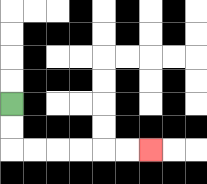{'start': '[0, 4]', 'end': '[6, 6]', 'path_directions': 'D,D,R,R,R,R,R,R', 'path_coordinates': '[[0, 4], [0, 5], [0, 6], [1, 6], [2, 6], [3, 6], [4, 6], [5, 6], [6, 6]]'}